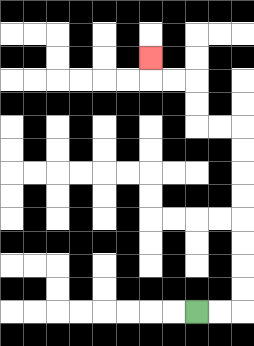{'start': '[8, 13]', 'end': '[6, 2]', 'path_directions': 'R,R,U,U,U,U,U,U,U,U,L,L,U,U,L,L,U', 'path_coordinates': '[[8, 13], [9, 13], [10, 13], [10, 12], [10, 11], [10, 10], [10, 9], [10, 8], [10, 7], [10, 6], [10, 5], [9, 5], [8, 5], [8, 4], [8, 3], [7, 3], [6, 3], [6, 2]]'}